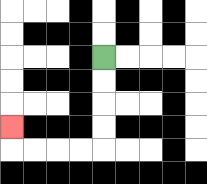{'start': '[4, 2]', 'end': '[0, 5]', 'path_directions': 'D,D,D,D,L,L,L,L,U', 'path_coordinates': '[[4, 2], [4, 3], [4, 4], [4, 5], [4, 6], [3, 6], [2, 6], [1, 6], [0, 6], [0, 5]]'}